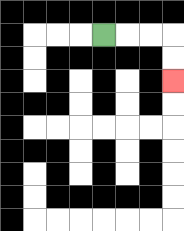{'start': '[4, 1]', 'end': '[7, 3]', 'path_directions': 'R,R,R,D,D', 'path_coordinates': '[[4, 1], [5, 1], [6, 1], [7, 1], [7, 2], [7, 3]]'}